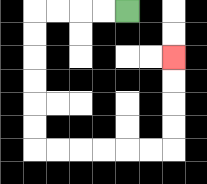{'start': '[5, 0]', 'end': '[7, 2]', 'path_directions': 'L,L,L,L,D,D,D,D,D,D,R,R,R,R,R,R,U,U,U,U', 'path_coordinates': '[[5, 0], [4, 0], [3, 0], [2, 0], [1, 0], [1, 1], [1, 2], [1, 3], [1, 4], [1, 5], [1, 6], [2, 6], [3, 6], [4, 6], [5, 6], [6, 6], [7, 6], [7, 5], [7, 4], [7, 3], [7, 2]]'}